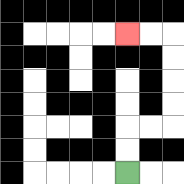{'start': '[5, 7]', 'end': '[5, 1]', 'path_directions': 'U,U,R,R,U,U,U,U,L,L', 'path_coordinates': '[[5, 7], [5, 6], [5, 5], [6, 5], [7, 5], [7, 4], [7, 3], [7, 2], [7, 1], [6, 1], [5, 1]]'}